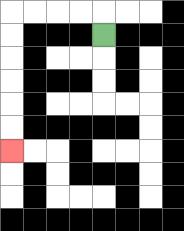{'start': '[4, 1]', 'end': '[0, 6]', 'path_directions': 'U,L,L,L,L,D,D,D,D,D,D', 'path_coordinates': '[[4, 1], [4, 0], [3, 0], [2, 0], [1, 0], [0, 0], [0, 1], [0, 2], [0, 3], [0, 4], [0, 5], [0, 6]]'}